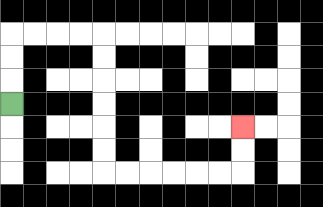{'start': '[0, 4]', 'end': '[10, 5]', 'path_directions': 'U,U,U,R,R,R,R,D,D,D,D,D,D,R,R,R,R,R,R,U,U', 'path_coordinates': '[[0, 4], [0, 3], [0, 2], [0, 1], [1, 1], [2, 1], [3, 1], [4, 1], [4, 2], [4, 3], [4, 4], [4, 5], [4, 6], [4, 7], [5, 7], [6, 7], [7, 7], [8, 7], [9, 7], [10, 7], [10, 6], [10, 5]]'}